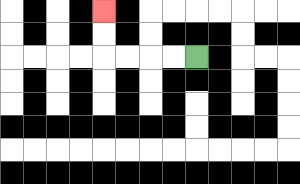{'start': '[8, 2]', 'end': '[4, 0]', 'path_directions': 'L,L,L,L,U,U', 'path_coordinates': '[[8, 2], [7, 2], [6, 2], [5, 2], [4, 2], [4, 1], [4, 0]]'}